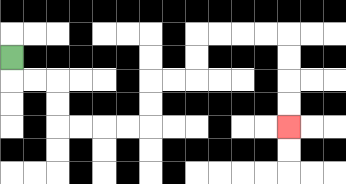{'start': '[0, 2]', 'end': '[12, 5]', 'path_directions': 'D,R,R,D,D,R,R,R,R,U,U,R,R,U,U,R,R,R,R,D,D,D,D', 'path_coordinates': '[[0, 2], [0, 3], [1, 3], [2, 3], [2, 4], [2, 5], [3, 5], [4, 5], [5, 5], [6, 5], [6, 4], [6, 3], [7, 3], [8, 3], [8, 2], [8, 1], [9, 1], [10, 1], [11, 1], [12, 1], [12, 2], [12, 3], [12, 4], [12, 5]]'}